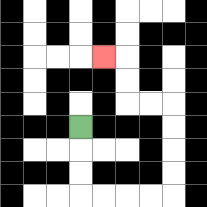{'start': '[3, 5]', 'end': '[4, 2]', 'path_directions': 'D,D,D,R,R,R,R,U,U,U,U,L,L,U,U,L', 'path_coordinates': '[[3, 5], [3, 6], [3, 7], [3, 8], [4, 8], [5, 8], [6, 8], [7, 8], [7, 7], [7, 6], [7, 5], [7, 4], [6, 4], [5, 4], [5, 3], [5, 2], [4, 2]]'}